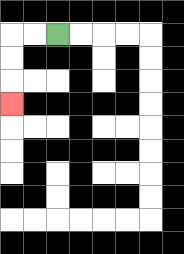{'start': '[2, 1]', 'end': '[0, 4]', 'path_directions': 'L,L,D,D,D', 'path_coordinates': '[[2, 1], [1, 1], [0, 1], [0, 2], [0, 3], [0, 4]]'}